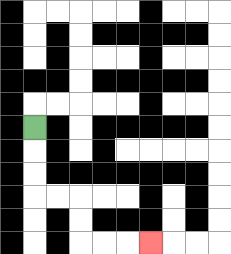{'start': '[1, 5]', 'end': '[6, 10]', 'path_directions': 'D,D,D,R,R,D,D,R,R,R', 'path_coordinates': '[[1, 5], [1, 6], [1, 7], [1, 8], [2, 8], [3, 8], [3, 9], [3, 10], [4, 10], [5, 10], [6, 10]]'}